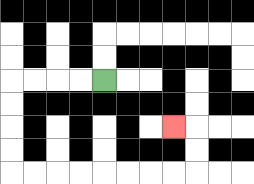{'start': '[4, 3]', 'end': '[7, 5]', 'path_directions': 'L,L,L,L,D,D,D,D,R,R,R,R,R,R,R,R,U,U,L', 'path_coordinates': '[[4, 3], [3, 3], [2, 3], [1, 3], [0, 3], [0, 4], [0, 5], [0, 6], [0, 7], [1, 7], [2, 7], [3, 7], [4, 7], [5, 7], [6, 7], [7, 7], [8, 7], [8, 6], [8, 5], [7, 5]]'}